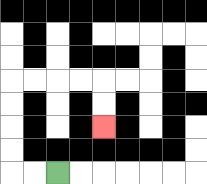{'start': '[2, 7]', 'end': '[4, 5]', 'path_directions': 'L,L,U,U,U,U,R,R,R,R,D,D', 'path_coordinates': '[[2, 7], [1, 7], [0, 7], [0, 6], [0, 5], [0, 4], [0, 3], [1, 3], [2, 3], [3, 3], [4, 3], [4, 4], [4, 5]]'}